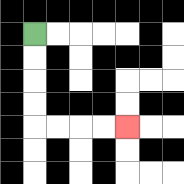{'start': '[1, 1]', 'end': '[5, 5]', 'path_directions': 'D,D,D,D,R,R,R,R', 'path_coordinates': '[[1, 1], [1, 2], [1, 3], [1, 4], [1, 5], [2, 5], [3, 5], [4, 5], [5, 5]]'}